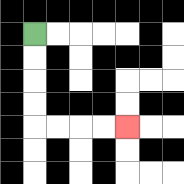{'start': '[1, 1]', 'end': '[5, 5]', 'path_directions': 'D,D,D,D,R,R,R,R', 'path_coordinates': '[[1, 1], [1, 2], [1, 3], [1, 4], [1, 5], [2, 5], [3, 5], [4, 5], [5, 5]]'}